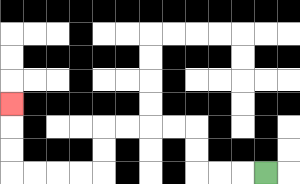{'start': '[11, 7]', 'end': '[0, 4]', 'path_directions': 'L,L,L,U,U,L,L,L,L,D,D,L,L,L,L,U,U,U', 'path_coordinates': '[[11, 7], [10, 7], [9, 7], [8, 7], [8, 6], [8, 5], [7, 5], [6, 5], [5, 5], [4, 5], [4, 6], [4, 7], [3, 7], [2, 7], [1, 7], [0, 7], [0, 6], [0, 5], [0, 4]]'}